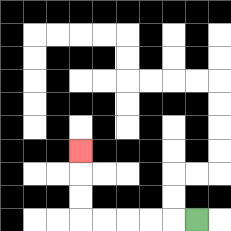{'start': '[8, 9]', 'end': '[3, 6]', 'path_directions': 'L,L,L,L,L,U,U,U', 'path_coordinates': '[[8, 9], [7, 9], [6, 9], [5, 9], [4, 9], [3, 9], [3, 8], [3, 7], [3, 6]]'}